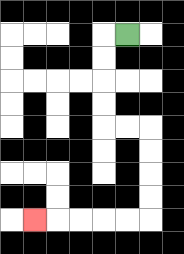{'start': '[5, 1]', 'end': '[1, 9]', 'path_directions': 'L,D,D,D,D,R,R,D,D,D,D,L,L,L,L,L', 'path_coordinates': '[[5, 1], [4, 1], [4, 2], [4, 3], [4, 4], [4, 5], [5, 5], [6, 5], [6, 6], [6, 7], [6, 8], [6, 9], [5, 9], [4, 9], [3, 9], [2, 9], [1, 9]]'}